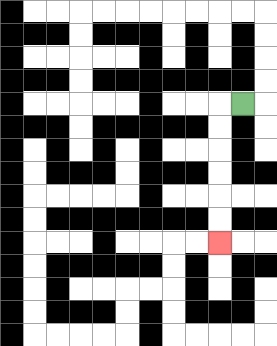{'start': '[10, 4]', 'end': '[9, 10]', 'path_directions': 'L,D,D,D,D,D,D', 'path_coordinates': '[[10, 4], [9, 4], [9, 5], [9, 6], [9, 7], [9, 8], [9, 9], [9, 10]]'}